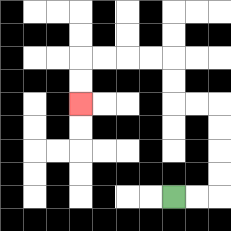{'start': '[7, 8]', 'end': '[3, 4]', 'path_directions': 'R,R,U,U,U,U,L,L,U,U,L,L,L,L,D,D', 'path_coordinates': '[[7, 8], [8, 8], [9, 8], [9, 7], [9, 6], [9, 5], [9, 4], [8, 4], [7, 4], [7, 3], [7, 2], [6, 2], [5, 2], [4, 2], [3, 2], [3, 3], [3, 4]]'}